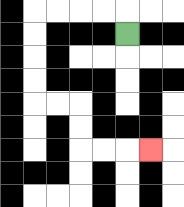{'start': '[5, 1]', 'end': '[6, 6]', 'path_directions': 'U,L,L,L,L,D,D,D,D,R,R,D,D,R,R,R', 'path_coordinates': '[[5, 1], [5, 0], [4, 0], [3, 0], [2, 0], [1, 0], [1, 1], [1, 2], [1, 3], [1, 4], [2, 4], [3, 4], [3, 5], [3, 6], [4, 6], [5, 6], [6, 6]]'}